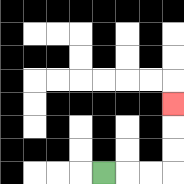{'start': '[4, 7]', 'end': '[7, 4]', 'path_directions': 'R,R,R,U,U,U', 'path_coordinates': '[[4, 7], [5, 7], [6, 7], [7, 7], [7, 6], [7, 5], [7, 4]]'}